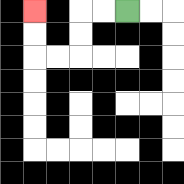{'start': '[5, 0]', 'end': '[1, 0]', 'path_directions': 'L,L,D,D,L,L,U,U', 'path_coordinates': '[[5, 0], [4, 0], [3, 0], [3, 1], [3, 2], [2, 2], [1, 2], [1, 1], [1, 0]]'}